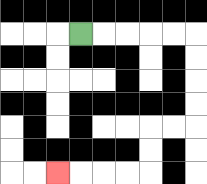{'start': '[3, 1]', 'end': '[2, 7]', 'path_directions': 'R,R,R,R,R,D,D,D,D,L,L,D,D,L,L,L,L', 'path_coordinates': '[[3, 1], [4, 1], [5, 1], [6, 1], [7, 1], [8, 1], [8, 2], [8, 3], [8, 4], [8, 5], [7, 5], [6, 5], [6, 6], [6, 7], [5, 7], [4, 7], [3, 7], [2, 7]]'}